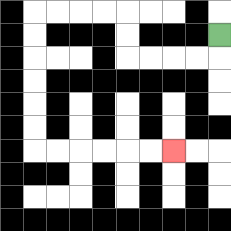{'start': '[9, 1]', 'end': '[7, 6]', 'path_directions': 'D,L,L,L,L,U,U,L,L,L,L,D,D,D,D,D,D,R,R,R,R,R,R', 'path_coordinates': '[[9, 1], [9, 2], [8, 2], [7, 2], [6, 2], [5, 2], [5, 1], [5, 0], [4, 0], [3, 0], [2, 0], [1, 0], [1, 1], [1, 2], [1, 3], [1, 4], [1, 5], [1, 6], [2, 6], [3, 6], [4, 6], [5, 6], [6, 6], [7, 6]]'}